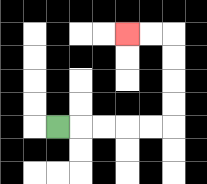{'start': '[2, 5]', 'end': '[5, 1]', 'path_directions': 'R,R,R,R,R,U,U,U,U,L,L', 'path_coordinates': '[[2, 5], [3, 5], [4, 5], [5, 5], [6, 5], [7, 5], [7, 4], [7, 3], [7, 2], [7, 1], [6, 1], [5, 1]]'}